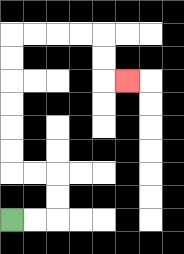{'start': '[0, 9]', 'end': '[5, 3]', 'path_directions': 'R,R,U,U,L,L,U,U,U,U,U,U,R,R,R,R,D,D,R', 'path_coordinates': '[[0, 9], [1, 9], [2, 9], [2, 8], [2, 7], [1, 7], [0, 7], [0, 6], [0, 5], [0, 4], [0, 3], [0, 2], [0, 1], [1, 1], [2, 1], [3, 1], [4, 1], [4, 2], [4, 3], [5, 3]]'}